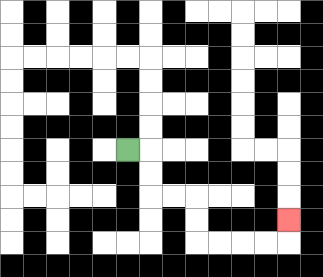{'start': '[5, 6]', 'end': '[12, 9]', 'path_directions': 'R,D,D,R,R,D,D,R,R,R,R,U', 'path_coordinates': '[[5, 6], [6, 6], [6, 7], [6, 8], [7, 8], [8, 8], [8, 9], [8, 10], [9, 10], [10, 10], [11, 10], [12, 10], [12, 9]]'}